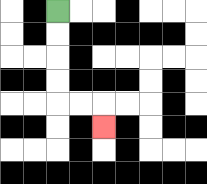{'start': '[2, 0]', 'end': '[4, 5]', 'path_directions': 'D,D,D,D,R,R,D', 'path_coordinates': '[[2, 0], [2, 1], [2, 2], [2, 3], [2, 4], [3, 4], [4, 4], [4, 5]]'}